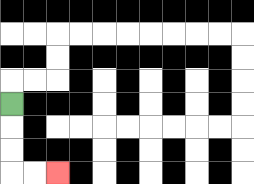{'start': '[0, 4]', 'end': '[2, 7]', 'path_directions': 'D,D,D,R,R', 'path_coordinates': '[[0, 4], [0, 5], [0, 6], [0, 7], [1, 7], [2, 7]]'}